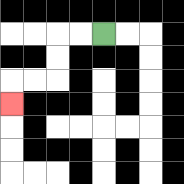{'start': '[4, 1]', 'end': '[0, 4]', 'path_directions': 'L,L,D,D,L,L,D', 'path_coordinates': '[[4, 1], [3, 1], [2, 1], [2, 2], [2, 3], [1, 3], [0, 3], [0, 4]]'}